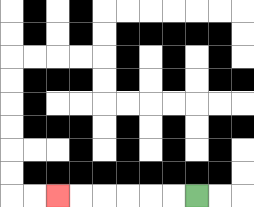{'start': '[8, 8]', 'end': '[2, 8]', 'path_directions': 'L,L,L,L,L,L', 'path_coordinates': '[[8, 8], [7, 8], [6, 8], [5, 8], [4, 8], [3, 8], [2, 8]]'}